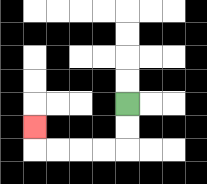{'start': '[5, 4]', 'end': '[1, 5]', 'path_directions': 'D,D,L,L,L,L,U', 'path_coordinates': '[[5, 4], [5, 5], [5, 6], [4, 6], [3, 6], [2, 6], [1, 6], [1, 5]]'}